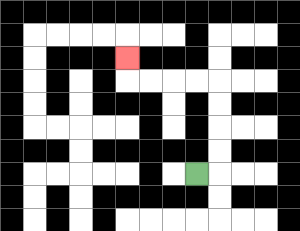{'start': '[8, 7]', 'end': '[5, 2]', 'path_directions': 'R,U,U,U,U,L,L,L,L,U', 'path_coordinates': '[[8, 7], [9, 7], [9, 6], [9, 5], [9, 4], [9, 3], [8, 3], [7, 3], [6, 3], [5, 3], [5, 2]]'}